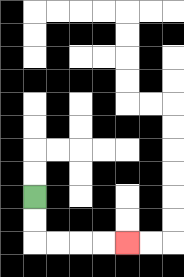{'start': '[1, 8]', 'end': '[5, 10]', 'path_directions': 'D,D,R,R,R,R', 'path_coordinates': '[[1, 8], [1, 9], [1, 10], [2, 10], [3, 10], [4, 10], [5, 10]]'}